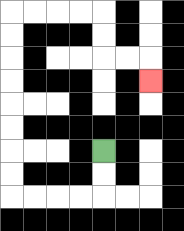{'start': '[4, 6]', 'end': '[6, 3]', 'path_directions': 'D,D,L,L,L,L,U,U,U,U,U,U,U,U,R,R,R,R,D,D,R,R,D', 'path_coordinates': '[[4, 6], [4, 7], [4, 8], [3, 8], [2, 8], [1, 8], [0, 8], [0, 7], [0, 6], [0, 5], [0, 4], [0, 3], [0, 2], [0, 1], [0, 0], [1, 0], [2, 0], [3, 0], [4, 0], [4, 1], [4, 2], [5, 2], [6, 2], [6, 3]]'}